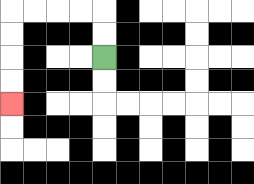{'start': '[4, 2]', 'end': '[0, 4]', 'path_directions': 'U,U,L,L,L,L,D,D,D,D', 'path_coordinates': '[[4, 2], [4, 1], [4, 0], [3, 0], [2, 0], [1, 0], [0, 0], [0, 1], [0, 2], [0, 3], [0, 4]]'}